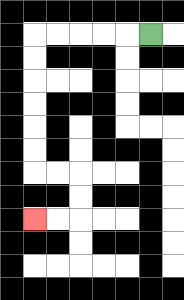{'start': '[6, 1]', 'end': '[1, 9]', 'path_directions': 'L,L,L,L,L,D,D,D,D,D,D,R,R,D,D,L,L', 'path_coordinates': '[[6, 1], [5, 1], [4, 1], [3, 1], [2, 1], [1, 1], [1, 2], [1, 3], [1, 4], [1, 5], [1, 6], [1, 7], [2, 7], [3, 7], [3, 8], [3, 9], [2, 9], [1, 9]]'}